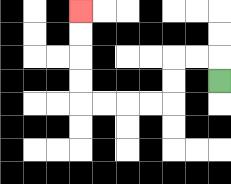{'start': '[9, 3]', 'end': '[3, 0]', 'path_directions': 'U,L,L,D,D,L,L,L,L,U,U,U,U', 'path_coordinates': '[[9, 3], [9, 2], [8, 2], [7, 2], [7, 3], [7, 4], [6, 4], [5, 4], [4, 4], [3, 4], [3, 3], [3, 2], [3, 1], [3, 0]]'}